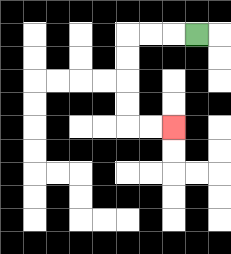{'start': '[8, 1]', 'end': '[7, 5]', 'path_directions': 'L,L,L,D,D,D,D,R,R', 'path_coordinates': '[[8, 1], [7, 1], [6, 1], [5, 1], [5, 2], [5, 3], [5, 4], [5, 5], [6, 5], [7, 5]]'}